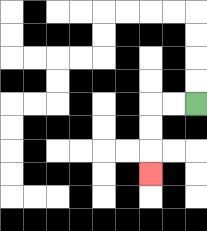{'start': '[8, 4]', 'end': '[6, 7]', 'path_directions': 'L,L,D,D,D', 'path_coordinates': '[[8, 4], [7, 4], [6, 4], [6, 5], [6, 6], [6, 7]]'}